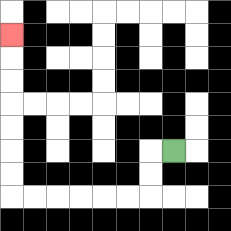{'start': '[7, 6]', 'end': '[0, 1]', 'path_directions': 'L,D,D,L,L,L,L,L,L,U,U,U,U,U,U,U', 'path_coordinates': '[[7, 6], [6, 6], [6, 7], [6, 8], [5, 8], [4, 8], [3, 8], [2, 8], [1, 8], [0, 8], [0, 7], [0, 6], [0, 5], [0, 4], [0, 3], [0, 2], [0, 1]]'}